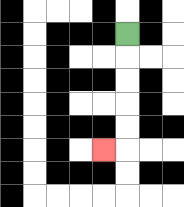{'start': '[5, 1]', 'end': '[4, 6]', 'path_directions': 'D,D,D,D,D,L', 'path_coordinates': '[[5, 1], [5, 2], [5, 3], [5, 4], [5, 5], [5, 6], [4, 6]]'}